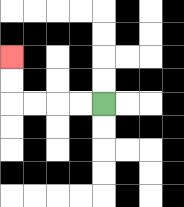{'start': '[4, 4]', 'end': '[0, 2]', 'path_directions': 'L,L,L,L,U,U', 'path_coordinates': '[[4, 4], [3, 4], [2, 4], [1, 4], [0, 4], [0, 3], [0, 2]]'}